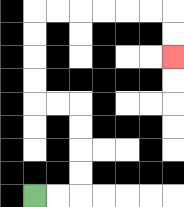{'start': '[1, 8]', 'end': '[7, 2]', 'path_directions': 'R,R,U,U,U,U,L,L,U,U,U,U,R,R,R,R,R,R,D,D', 'path_coordinates': '[[1, 8], [2, 8], [3, 8], [3, 7], [3, 6], [3, 5], [3, 4], [2, 4], [1, 4], [1, 3], [1, 2], [1, 1], [1, 0], [2, 0], [3, 0], [4, 0], [5, 0], [6, 0], [7, 0], [7, 1], [7, 2]]'}